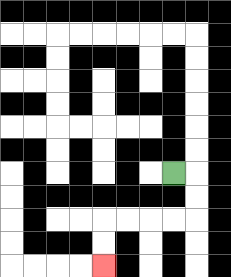{'start': '[7, 7]', 'end': '[4, 11]', 'path_directions': 'R,D,D,L,L,L,L,D,D', 'path_coordinates': '[[7, 7], [8, 7], [8, 8], [8, 9], [7, 9], [6, 9], [5, 9], [4, 9], [4, 10], [4, 11]]'}